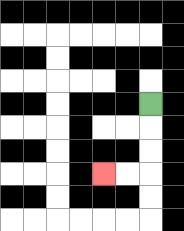{'start': '[6, 4]', 'end': '[4, 7]', 'path_directions': 'D,D,D,L,L', 'path_coordinates': '[[6, 4], [6, 5], [6, 6], [6, 7], [5, 7], [4, 7]]'}